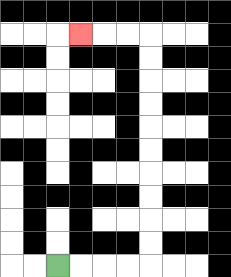{'start': '[2, 11]', 'end': '[3, 1]', 'path_directions': 'R,R,R,R,U,U,U,U,U,U,U,U,U,U,L,L,L', 'path_coordinates': '[[2, 11], [3, 11], [4, 11], [5, 11], [6, 11], [6, 10], [6, 9], [6, 8], [6, 7], [6, 6], [6, 5], [6, 4], [6, 3], [6, 2], [6, 1], [5, 1], [4, 1], [3, 1]]'}